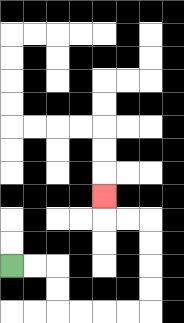{'start': '[0, 11]', 'end': '[4, 8]', 'path_directions': 'R,R,D,D,R,R,R,R,U,U,U,U,L,L,U', 'path_coordinates': '[[0, 11], [1, 11], [2, 11], [2, 12], [2, 13], [3, 13], [4, 13], [5, 13], [6, 13], [6, 12], [6, 11], [6, 10], [6, 9], [5, 9], [4, 9], [4, 8]]'}